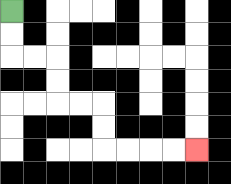{'start': '[0, 0]', 'end': '[8, 6]', 'path_directions': 'D,D,R,R,D,D,R,R,D,D,R,R,R,R', 'path_coordinates': '[[0, 0], [0, 1], [0, 2], [1, 2], [2, 2], [2, 3], [2, 4], [3, 4], [4, 4], [4, 5], [4, 6], [5, 6], [6, 6], [7, 6], [8, 6]]'}